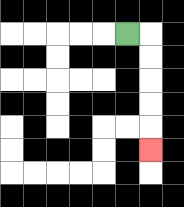{'start': '[5, 1]', 'end': '[6, 6]', 'path_directions': 'R,D,D,D,D,D', 'path_coordinates': '[[5, 1], [6, 1], [6, 2], [6, 3], [6, 4], [6, 5], [6, 6]]'}